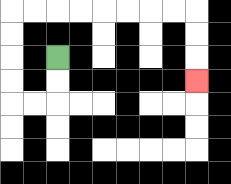{'start': '[2, 2]', 'end': '[8, 3]', 'path_directions': 'D,D,L,L,U,U,U,U,R,R,R,R,R,R,R,R,D,D,D', 'path_coordinates': '[[2, 2], [2, 3], [2, 4], [1, 4], [0, 4], [0, 3], [0, 2], [0, 1], [0, 0], [1, 0], [2, 0], [3, 0], [4, 0], [5, 0], [6, 0], [7, 0], [8, 0], [8, 1], [8, 2], [8, 3]]'}